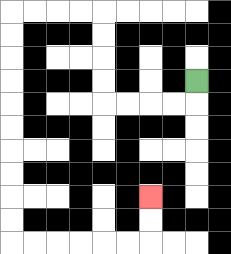{'start': '[8, 3]', 'end': '[6, 8]', 'path_directions': 'D,L,L,L,L,U,U,U,U,L,L,L,L,D,D,D,D,D,D,D,D,D,D,R,R,R,R,R,R,U,U', 'path_coordinates': '[[8, 3], [8, 4], [7, 4], [6, 4], [5, 4], [4, 4], [4, 3], [4, 2], [4, 1], [4, 0], [3, 0], [2, 0], [1, 0], [0, 0], [0, 1], [0, 2], [0, 3], [0, 4], [0, 5], [0, 6], [0, 7], [0, 8], [0, 9], [0, 10], [1, 10], [2, 10], [3, 10], [4, 10], [5, 10], [6, 10], [6, 9], [6, 8]]'}